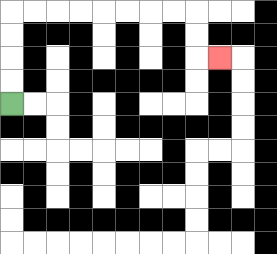{'start': '[0, 4]', 'end': '[9, 2]', 'path_directions': 'U,U,U,U,R,R,R,R,R,R,R,R,D,D,R', 'path_coordinates': '[[0, 4], [0, 3], [0, 2], [0, 1], [0, 0], [1, 0], [2, 0], [3, 0], [4, 0], [5, 0], [6, 0], [7, 0], [8, 0], [8, 1], [8, 2], [9, 2]]'}